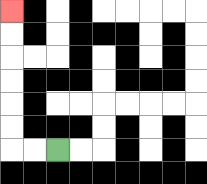{'start': '[2, 6]', 'end': '[0, 0]', 'path_directions': 'L,L,U,U,U,U,U,U', 'path_coordinates': '[[2, 6], [1, 6], [0, 6], [0, 5], [0, 4], [0, 3], [0, 2], [0, 1], [0, 0]]'}